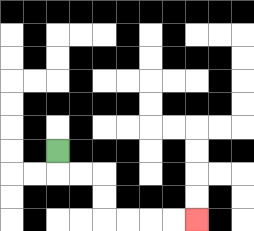{'start': '[2, 6]', 'end': '[8, 9]', 'path_directions': 'D,R,R,D,D,R,R,R,R', 'path_coordinates': '[[2, 6], [2, 7], [3, 7], [4, 7], [4, 8], [4, 9], [5, 9], [6, 9], [7, 9], [8, 9]]'}